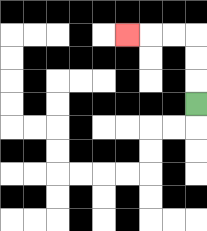{'start': '[8, 4]', 'end': '[5, 1]', 'path_directions': 'U,U,U,L,L,L', 'path_coordinates': '[[8, 4], [8, 3], [8, 2], [8, 1], [7, 1], [6, 1], [5, 1]]'}